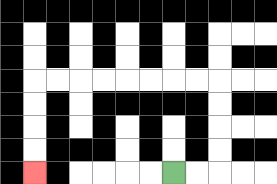{'start': '[7, 7]', 'end': '[1, 7]', 'path_directions': 'R,R,U,U,U,U,L,L,L,L,L,L,L,L,D,D,D,D', 'path_coordinates': '[[7, 7], [8, 7], [9, 7], [9, 6], [9, 5], [9, 4], [9, 3], [8, 3], [7, 3], [6, 3], [5, 3], [4, 3], [3, 3], [2, 3], [1, 3], [1, 4], [1, 5], [1, 6], [1, 7]]'}